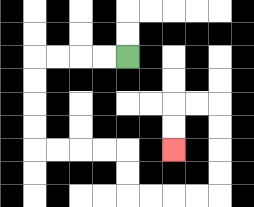{'start': '[5, 2]', 'end': '[7, 6]', 'path_directions': 'L,L,L,L,D,D,D,D,R,R,R,R,D,D,R,R,R,R,U,U,U,U,L,L,D,D', 'path_coordinates': '[[5, 2], [4, 2], [3, 2], [2, 2], [1, 2], [1, 3], [1, 4], [1, 5], [1, 6], [2, 6], [3, 6], [4, 6], [5, 6], [5, 7], [5, 8], [6, 8], [7, 8], [8, 8], [9, 8], [9, 7], [9, 6], [9, 5], [9, 4], [8, 4], [7, 4], [7, 5], [7, 6]]'}